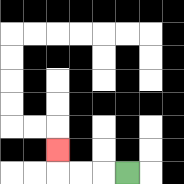{'start': '[5, 7]', 'end': '[2, 6]', 'path_directions': 'L,L,L,U', 'path_coordinates': '[[5, 7], [4, 7], [3, 7], [2, 7], [2, 6]]'}